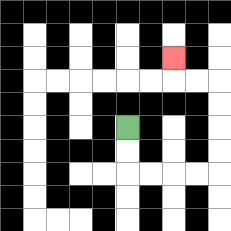{'start': '[5, 5]', 'end': '[7, 2]', 'path_directions': 'D,D,R,R,R,R,U,U,U,U,L,L,U', 'path_coordinates': '[[5, 5], [5, 6], [5, 7], [6, 7], [7, 7], [8, 7], [9, 7], [9, 6], [9, 5], [9, 4], [9, 3], [8, 3], [7, 3], [7, 2]]'}